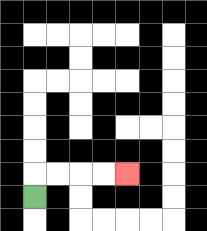{'start': '[1, 8]', 'end': '[5, 7]', 'path_directions': 'U,R,R,R,R', 'path_coordinates': '[[1, 8], [1, 7], [2, 7], [3, 7], [4, 7], [5, 7]]'}